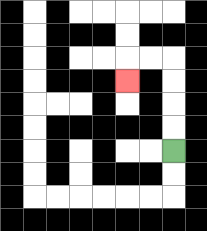{'start': '[7, 6]', 'end': '[5, 3]', 'path_directions': 'U,U,U,U,L,L,D', 'path_coordinates': '[[7, 6], [7, 5], [7, 4], [7, 3], [7, 2], [6, 2], [5, 2], [5, 3]]'}